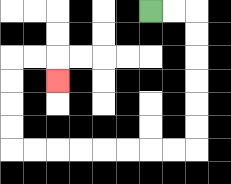{'start': '[6, 0]', 'end': '[2, 3]', 'path_directions': 'R,R,D,D,D,D,D,D,L,L,L,L,L,L,L,L,U,U,U,U,R,R,D', 'path_coordinates': '[[6, 0], [7, 0], [8, 0], [8, 1], [8, 2], [8, 3], [8, 4], [8, 5], [8, 6], [7, 6], [6, 6], [5, 6], [4, 6], [3, 6], [2, 6], [1, 6], [0, 6], [0, 5], [0, 4], [0, 3], [0, 2], [1, 2], [2, 2], [2, 3]]'}